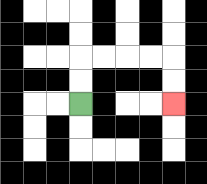{'start': '[3, 4]', 'end': '[7, 4]', 'path_directions': 'U,U,R,R,R,R,D,D', 'path_coordinates': '[[3, 4], [3, 3], [3, 2], [4, 2], [5, 2], [6, 2], [7, 2], [7, 3], [7, 4]]'}